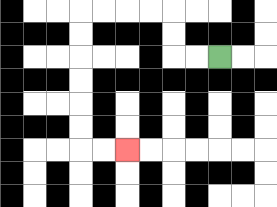{'start': '[9, 2]', 'end': '[5, 6]', 'path_directions': 'L,L,U,U,L,L,L,L,D,D,D,D,D,D,R,R', 'path_coordinates': '[[9, 2], [8, 2], [7, 2], [7, 1], [7, 0], [6, 0], [5, 0], [4, 0], [3, 0], [3, 1], [3, 2], [3, 3], [3, 4], [3, 5], [3, 6], [4, 6], [5, 6]]'}